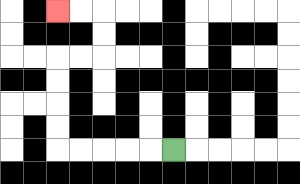{'start': '[7, 6]', 'end': '[2, 0]', 'path_directions': 'L,L,L,L,L,U,U,U,U,R,R,U,U,L,L', 'path_coordinates': '[[7, 6], [6, 6], [5, 6], [4, 6], [3, 6], [2, 6], [2, 5], [2, 4], [2, 3], [2, 2], [3, 2], [4, 2], [4, 1], [4, 0], [3, 0], [2, 0]]'}